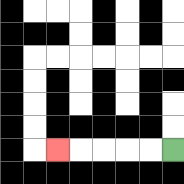{'start': '[7, 6]', 'end': '[2, 6]', 'path_directions': 'L,L,L,L,L', 'path_coordinates': '[[7, 6], [6, 6], [5, 6], [4, 6], [3, 6], [2, 6]]'}